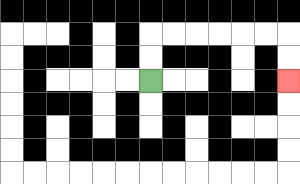{'start': '[6, 3]', 'end': '[12, 3]', 'path_directions': 'U,U,R,R,R,R,R,R,D,D', 'path_coordinates': '[[6, 3], [6, 2], [6, 1], [7, 1], [8, 1], [9, 1], [10, 1], [11, 1], [12, 1], [12, 2], [12, 3]]'}